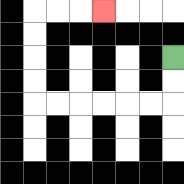{'start': '[7, 2]', 'end': '[4, 0]', 'path_directions': 'D,D,L,L,L,L,L,L,U,U,U,U,R,R,R', 'path_coordinates': '[[7, 2], [7, 3], [7, 4], [6, 4], [5, 4], [4, 4], [3, 4], [2, 4], [1, 4], [1, 3], [1, 2], [1, 1], [1, 0], [2, 0], [3, 0], [4, 0]]'}